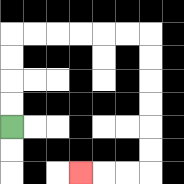{'start': '[0, 5]', 'end': '[3, 7]', 'path_directions': 'U,U,U,U,R,R,R,R,R,R,D,D,D,D,D,D,L,L,L', 'path_coordinates': '[[0, 5], [0, 4], [0, 3], [0, 2], [0, 1], [1, 1], [2, 1], [3, 1], [4, 1], [5, 1], [6, 1], [6, 2], [6, 3], [6, 4], [6, 5], [6, 6], [6, 7], [5, 7], [4, 7], [3, 7]]'}